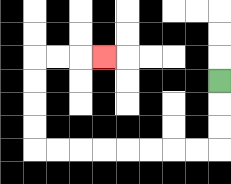{'start': '[9, 3]', 'end': '[4, 2]', 'path_directions': 'D,D,D,L,L,L,L,L,L,L,L,U,U,U,U,R,R,R', 'path_coordinates': '[[9, 3], [9, 4], [9, 5], [9, 6], [8, 6], [7, 6], [6, 6], [5, 6], [4, 6], [3, 6], [2, 6], [1, 6], [1, 5], [1, 4], [1, 3], [1, 2], [2, 2], [3, 2], [4, 2]]'}